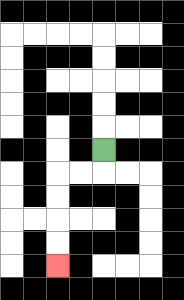{'start': '[4, 6]', 'end': '[2, 11]', 'path_directions': 'D,L,L,D,D,D,D', 'path_coordinates': '[[4, 6], [4, 7], [3, 7], [2, 7], [2, 8], [2, 9], [2, 10], [2, 11]]'}